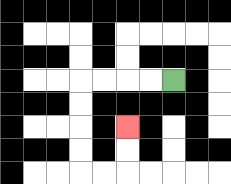{'start': '[7, 3]', 'end': '[5, 5]', 'path_directions': 'L,L,L,L,D,D,D,D,R,R,U,U', 'path_coordinates': '[[7, 3], [6, 3], [5, 3], [4, 3], [3, 3], [3, 4], [3, 5], [3, 6], [3, 7], [4, 7], [5, 7], [5, 6], [5, 5]]'}